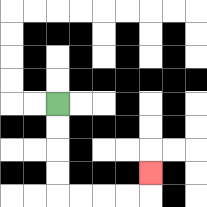{'start': '[2, 4]', 'end': '[6, 7]', 'path_directions': 'D,D,D,D,R,R,R,R,U', 'path_coordinates': '[[2, 4], [2, 5], [2, 6], [2, 7], [2, 8], [3, 8], [4, 8], [5, 8], [6, 8], [6, 7]]'}